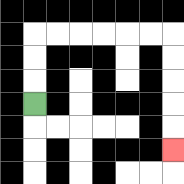{'start': '[1, 4]', 'end': '[7, 6]', 'path_directions': 'U,U,U,R,R,R,R,R,R,D,D,D,D,D', 'path_coordinates': '[[1, 4], [1, 3], [1, 2], [1, 1], [2, 1], [3, 1], [4, 1], [5, 1], [6, 1], [7, 1], [7, 2], [7, 3], [7, 4], [7, 5], [7, 6]]'}